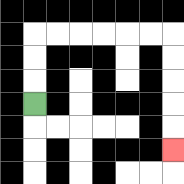{'start': '[1, 4]', 'end': '[7, 6]', 'path_directions': 'U,U,U,R,R,R,R,R,R,D,D,D,D,D', 'path_coordinates': '[[1, 4], [1, 3], [1, 2], [1, 1], [2, 1], [3, 1], [4, 1], [5, 1], [6, 1], [7, 1], [7, 2], [7, 3], [7, 4], [7, 5], [7, 6]]'}